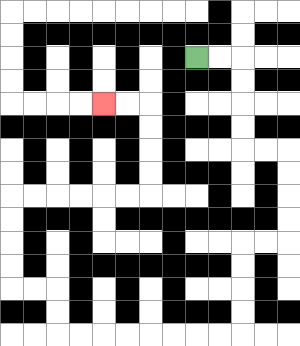{'start': '[8, 2]', 'end': '[4, 4]', 'path_directions': 'R,R,D,D,D,D,R,R,D,D,D,D,L,L,D,D,D,D,L,L,L,L,L,L,L,L,U,U,L,L,U,U,U,U,R,R,R,R,R,R,U,U,U,U,L,L', 'path_coordinates': '[[8, 2], [9, 2], [10, 2], [10, 3], [10, 4], [10, 5], [10, 6], [11, 6], [12, 6], [12, 7], [12, 8], [12, 9], [12, 10], [11, 10], [10, 10], [10, 11], [10, 12], [10, 13], [10, 14], [9, 14], [8, 14], [7, 14], [6, 14], [5, 14], [4, 14], [3, 14], [2, 14], [2, 13], [2, 12], [1, 12], [0, 12], [0, 11], [0, 10], [0, 9], [0, 8], [1, 8], [2, 8], [3, 8], [4, 8], [5, 8], [6, 8], [6, 7], [6, 6], [6, 5], [6, 4], [5, 4], [4, 4]]'}